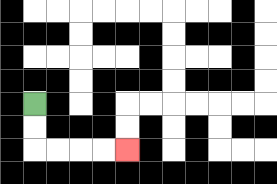{'start': '[1, 4]', 'end': '[5, 6]', 'path_directions': 'D,D,R,R,R,R', 'path_coordinates': '[[1, 4], [1, 5], [1, 6], [2, 6], [3, 6], [4, 6], [5, 6]]'}